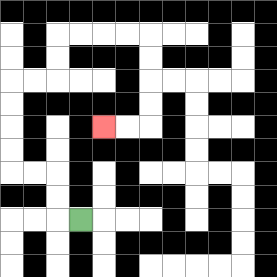{'start': '[3, 9]', 'end': '[4, 5]', 'path_directions': 'L,U,U,L,L,U,U,U,U,R,R,U,U,R,R,R,R,D,D,D,D,L,L', 'path_coordinates': '[[3, 9], [2, 9], [2, 8], [2, 7], [1, 7], [0, 7], [0, 6], [0, 5], [0, 4], [0, 3], [1, 3], [2, 3], [2, 2], [2, 1], [3, 1], [4, 1], [5, 1], [6, 1], [6, 2], [6, 3], [6, 4], [6, 5], [5, 5], [4, 5]]'}